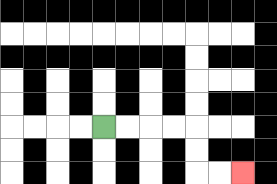{'start': '[4, 5]', 'end': '[10, 7]', 'path_directions': 'R,R,R,R,D,D,R,R', 'path_coordinates': '[[4, 5], [5, 5], [6, 5], [7, 5], [8, 5], [8, 6], [8, 7], [9, 7], [10, 7]]'}